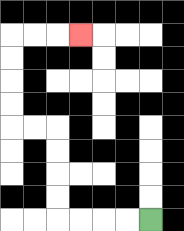{'start': '[6, 9]', 'end': '[3, 1]', 'path_directions': 'L,L,L,L,U,U,U,U,L,L,U,U,U,U,R,R,R', 'path_coordinates': '[[6, 9], [5, 9], [4, 9], [3, 9], [2, 9], [2, 8], [2, 7], [2, 6], [2, 5], [1, 5], [0, 5], [0, 4], [0, 3], [0, 2], [0, 1], [1, 1], [2, 1], [3, 1]]'}